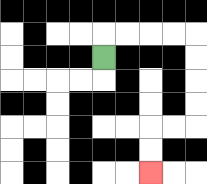{'start': '[4, 2]', 'end': '[6, 7]', 'path_directions': 'U,R,R,R,R,D,D,D,D,L,L,D,D', 'path_coordinates': '[[4, 2], [4, 1], [5, 1], [6, 1], [7, 1], [8, 1], [8, 2], [8, 3], [8, 4], [8, 5], [7, 5], [6, 5], [6, 6], [6, 7]]'}